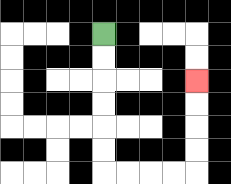{'start': '[4, 1]', 'end': '[8, 3]', 'path_directions': 'D,D,D,D,D,D,R,R,R,R,U,U,U,U', 'path_coordinates': '[[4, 1], [4, 2], [4, 3], [4, 4], [4, 5], [4, 6], [4, 7], [5, 7], [6, 7], [7, 7], [8, 7], [8, 6], [8, 5], [8, 4], [8, 3]]'}